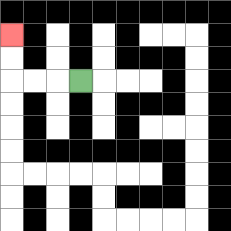{'start': '[3, 3]', 'end': '[0, 1]', 'path_directions': 'L,L,L,U,U', 'path_coordinates': '[[3, 3], [2, 3], [1, 3], [0, 3], [0, 2], [0, 1]]'}